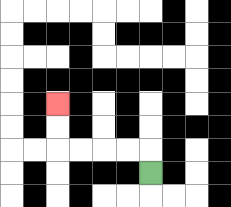{'start': '[6, 7]', 'end': '[2, 4]', 'path_directions': 'U,L,L,L,L,U,U', 'path_coordinates': '[[6, 7], [6, 6], [5, 6], [4, 6], [3, 6], [2, 6], [2, 5], [2, 4]]'}